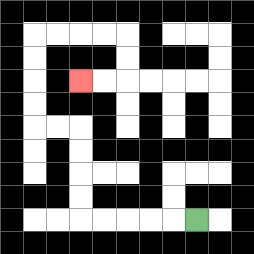{'start': '[8, 9]', 'end': '[3, 3]', 'path_directions': 'L,L,L,L,L,U,U,U,U,L,L,U,U,U,U,R,R,R,R,D,D,L,L', 'path_coordinates': '[[8, 9], [7, 9], [6, 9], [5, 9], [4, 9], [3, 9], [3, 8], [3, 7], [3, 6], [3, 5], [2, 5], [1, 5], [1, 4], [1, 3], [1, 2], [1, 1], [2, 1], [3, 1], [4, 1], [5, 1], [5, 2], [5, 3], [4, 3], [3, 3]]'}